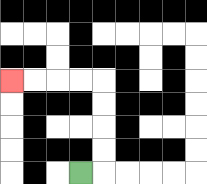{'start': '[3, 7]', 'end': '[0, 3]', 'path_directions': 'R,U,U,U,U,L,L,L,L', 'path_coordinates': '[[3, 7], [4, 7], [4, 6], [4, 5], [4, 4], [4, 3], [3, 3], [2, 3], [1, 3], [0, 3]]'}